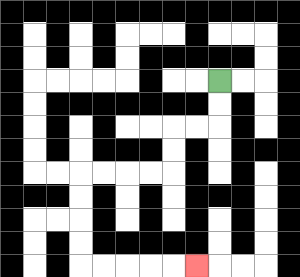{'start': '[9, 3]', 'end': '[8, 11]', 'path_directions': 'D,D,L,L,D,D,L,L,L,L,D,D,D,D,R,R,R,R,R', 'path_coordinates': '[[9, 3], [9, 4], [9, 5], [8, 5], [7, 5], [7, 6], [7, 7], [6, 7], [5, 7], [4, 7], [3, 7], [3, 8], [3, 9], [3, 10], [3, 11], [4, 11], [5, 11], [6, 11], [7, 11], [8, 11]]'}